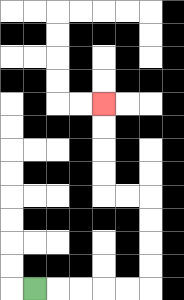{'start': '[1, 12]', 'end': '[4, 4]', 'path_directions': 'R,R,R,R,R,U,U,U,U,L,L,U,U,U,U', 'path_coordinates': '[[1, 12], [2, 12], [3, 12], [4, 12], [5, 12], [6, 12], [6, 11], [6, 10], [6, 9], [6, 8], [5, 8], [4, 8], [4, 7], [4, 6], [4, 5], [4, 4]]'}